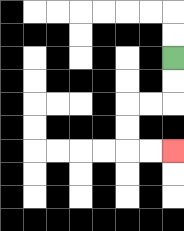{'start': '[7, 2]', 'end': '[7, 6]', 'path_directions': 'D,D,L,L,D,D,R,R', 'path_coordinates': '[[7, 2], [7, 3], [7, 4], [6, 4], [5, 4], [5, 5], [5, 6], [6, 6], [7, 6]]'}